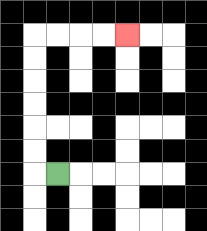{'start': '[2, 7]', 'end': '[5, 1]', 'path_directions': 'L,U,U,U,U,U,U,R,R,R,R', 'path_coordinates': '[[2, 7], [1, 7], [1, 6], [1, 5], [1, 4], [1, 3], [1, 2], [1, 1], [2, 1], [3, 1], [4, 1], [5, 1]]'}